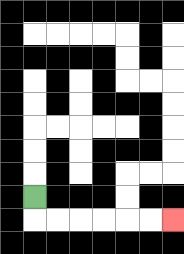{'start': '[1, 8]', 'end': '[7, 9]', 'path_directions': 'D,R,R,R,R,R,R', 'path_coordinates': '[[1, 8], [1, 9], [2, 9], [3, 9], [4, 9], [5, 9], [6, 9], [7, 9]]'}